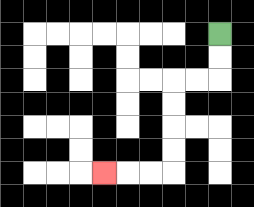{'start': '[9, 1]', 'end': '[4, 7]', 'path_directions': 'D,D,L,L,D,D,D,D,L,L,L', 'path_coordinates': '[[9, 1], [9, 2], [9, 3], [8, 3], [7, 3], [7, 4], [7, 5], [7, 6], [7, 7], [6, 7], [5, 7], [4, 7]]'}